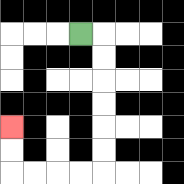{'start': '[3, 1]', 'end': '[0, 5]', 'path_directions': 'R,D,D,D,D,D,D,L,L,L,L,U,U', 'path_coordinates': '[[3, 1], [4, 1], [4, 2], [4, 3], [4, 4], [4, 5], [4, 6], [4, 7], [3, 7], [2, 7], [1, 7], [0, 7], [0, 6], [0, 5]]'}